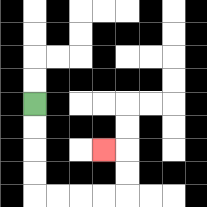{'start': '[1, 4]', 'end': '[4, 6]', 'path_directions': 'D,D,D,D,R,R,R,R,U,U,L', 'path_coordinates': '[[1, 4], [1, 5], [1, 6], [1, 7], [1, 8], [2, 8], [3, 8], [4, 8], [5, 8], [5, 7], [5, 6], [4, 6]]'}